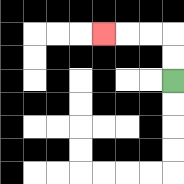{'start': '[7, 3]', 'end': '[4, 1]', 'path_directions': 'U,U,L,L,L', 'path_coordinates': '[[7, 3], [7, 2], [7, 1], [6, 1], [5, 1], [4, 1]]'}